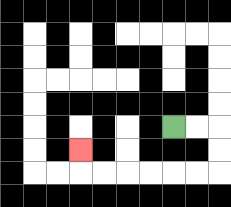{'start': '[7, 5]', 'end': '[3, 6]', 'path_directions': 'R,R,D,D,L,L,L,L,L,L,U', 'path_coordinates': '[[7, 5], [8, 5], [9, 5], [9, 6], [9, 7], [8, 7], [7, 7], [6, 7], [5, 7], [4, 7], [3, 7], [3, 6]]'}